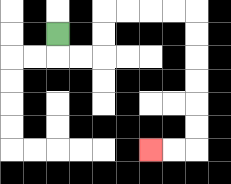{'start': '[2, 1]', 'end': '[6, 6]', 'path_directions': 'D,R,R,U,U,R,R,R,R,D,D,D,D,D,D,L,L', 'path_coordinates': '[[2, 1], [2, 2], [3, 2], [4, 2], [4, 1], [4, 0], [5, 0], [6, 0], [7, 0], [8, 0], [8, 1], [8, 2], [8, 3], [8, 4], [8, 5], [8, 6], [7, 6], [6, 6]]'}